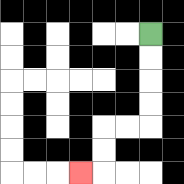{'start': '[6, 1]', 'end': '[3, 7]', 'path_directions': 'D,D,D,D,L,L,D,D,L', 'path_coordinates': '[[6, 1], [6, 2], [6, 3], [6, 4], [6, 5], [5, 5], [4, 5], [4, 6], [4, 7], [3, 7]]'}